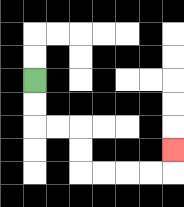{'start': '[1, 3]', 'end': '[7, 6]', 'path_directions': 'D,D,R,R,D,D,R,R,R,R,U', 'path_coordinates': '[[1, 3], [1, 4], [1, 5], [2, 5], [3, 5], [3, 6], [3, 7], [4, 7], [5, 7], [6, 7], [7, 7], [7, 6]]'}